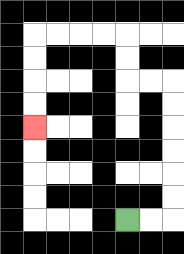{'start': '[5, 9]', 'end': '[1, 5]', 'path_directions': 'R,R,U,U,U,U,U,U,L,L,U,U,L,L,L,L,D,D,D,D', 'path_coordinates': '[[5, 9], [6, 9], [7, 9], [7, 8], [7, 7], [7, 6], [7, 5], [7, 4], [7, 3], [6, 3], [5, 3], [5, 2], [5, 1], [4, 1], [3, 1], [2, 1], [1, 1], [1, 2], [1, 3], [1, 4], [1, 5]]'}